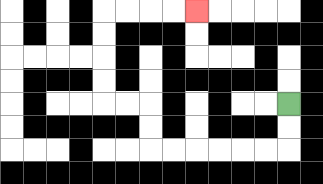{'start': '[12, 4]', 'end': '[8, 0]', 'path_directions': 'D,D,L,L,L,L,L,L,U,U,L,L,U,U,U,U,R,R,R,R', 'path_coordinates': '[[12, 4], [12, 5], [12, 6], [11, 6], [10, 6], [9, 6], [8, 6], [7, 6], [6, 6], [6, 5], [6, 4], [5, 4], [4, 4], [4, 3], [4, 2], [4, 1], [4, 0], [5, 0], [6, 0], [7, 0], [8, 0]]'}